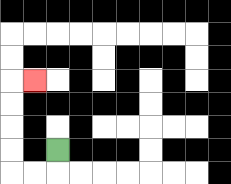{'start': '[2, 6]', 'end': '[1, 3]', 'path_directions': 'D,L,L,U,U,U,U,R', 'path_coordinates': '[[2, 6], [2, 7], [1, 7], [0, 7], [0, 6], [0, 5], [0, 4], [0, 3], [1, 3]]'}